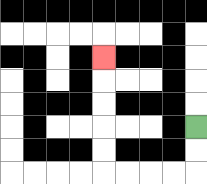{'start': '[8, 5]', 'end': '[4, 2]', 'path_directions': 'D,D,L,L,L,L,U,U,U,U,U', 'path_coordinates': '[[8, 5], [8, 6], [8, 7], [7, 7], [6, 7], [5, 7], [4, 7], [4, 6], [4, 5], [4, 4], [4, 3], [4, 2]]'}